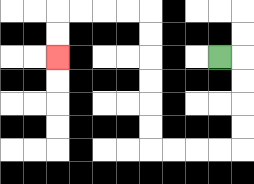{'start': '[9, 2]', 'end': '[2, 2]', 'path_directions': 'R,D,D,D,D,L,L,L,L,U,U,U,U,U,U,L,L,L,L,D,D', 'path_coordinates': '[[9, 2], [10, 2], [10, 3], [10, 4], [10, 5], [10, 6], [9, 6], [8, 6], [7, 6], [6, 6], [6, 5], [6, 4], [6, 3], [6, 2], [6, 1], [6, 0], [5, 0], [4, 0], [3, 0], [2, 0], [2, 1], [2, 2]]'}